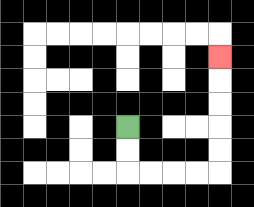{'start': '[5, 5]', 'end': '[9, 2]', 'path_directions': 'D,D,R,R,R,R,U,U,U,U,U', 'path_coordinates': '[[5, 5], [5, 6], [5, 7], [6, 7], [7, 7], [8, 7], [9, 7], [9, 6], [9, 5], [9, 4], [9, 3], [9, 2]]'}